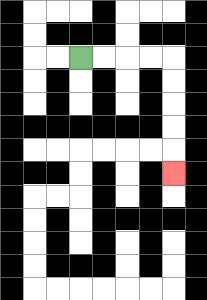{'start': '[3, 2]', 'end': '[7, 7]', 'path_directions': 'R,R,R,R,D,D,D,D,D', 'path_coordinates': '[[3, 2], [4, 2], [5, 2], [6, 2], [7, 2], [7, 3], [7, 4], [7, 5], [7, 6], [7, 7]]'}